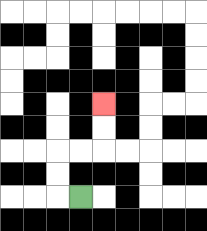{'start': '[3, 8]', 'end': '[4, 4]', 'path_directions': 'L,U,U,R,R,U,U', 'path_coordinates': '[[3, 8], [2, 8], [2, 7], [2, 6], [3, 6], [4, 6], [4, 5], [4, 4]]'}